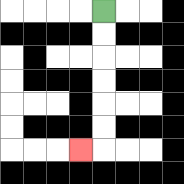{'start': '[4, 0]', 'end': '[3, 6]', 'path_directions': 'D,D,D,D,D,D,L', 'path_coordinates': '[[4, 0], [4, 1], [4, 2], [4, 3], [4, 4], [4, 5], [4, 6], [3, 6]]'}